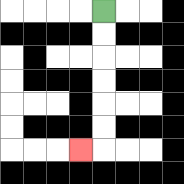{'start': '[4, 0]', 'end': '[3, 6]', 'path_directions': 'D,D,D,D,D,D,L', 'path_coordinates': '[[4, 0], [4, 1], [4, 2], [4, 3], [4, 4], [4, 5], [4, 6], [3, 6]]'}